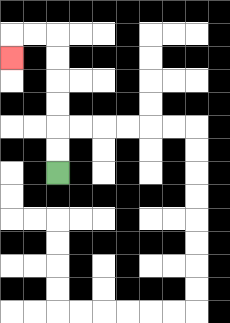{'start': '[2, 7]', 'end': '[0, 2]', 'path_directions': 'U,U,U,U,U,U,L,L,D', 'path_coordinates': '[[2, 7], [2, 6], [2, 5], [2, 4], [2, 3], [2, 2], [2, 1], [1, 1], [0, 1], [0, 2]]'}